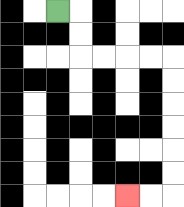{'start': '[2, 0]', 'end': '[5, 8]', 'path_directions': 'R,D,D,R,R,R,R,D,D,D,D,D,D,L,L', 'path_coordinates': '[[2, 0], [3, 0], [3, 1], [3, 2], [4, 2], [5, 2], [6, 2], [7, 2], [7, 3], [7, 4], [7, 5], [7, 6], [7, 7], [7, 8], [6, 8], [5, 8]]'}